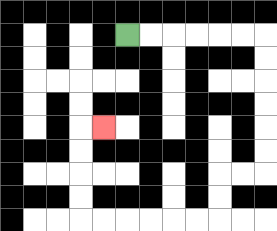{'start': '[5, 1]', 'end': '[4, 5]', 'path_directions': 'R,R,R,R,R,R,D,D,D,D,D,D,L,L,D,D,L,L,L,L,L,L,U,U,U,U,R', 'path_coordinates': '[[5, 1], [6, 1], [7, 1], [8, 1], [9, 1], [10, 1], [11, 1], [11, 2], [11, 3], [11, 4], [11, 5], [11, 6], [11, 7], [10, 7], [9, 7], [9, 8], [9, 9], [8, 9], [7, 9], [6, 9], [5, 9], [4, 9], [3, 9], [3, 8], [3, 7], [3, 6], [3, 5], [4, 5]]'}